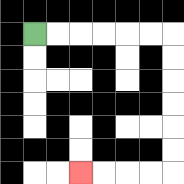{'start': '[1, 1]', 'end': '[3, 7]', 'path_directions': 'R,R,R,R,R,R,D,D,D,D,D,D,L,L,L,L', 'path_coordinates': '[[1, 1], [2, 1], [3, 1], [4, 1], [5, 1], [6, 1], [7, 1], [7, 2], [7, 3], [7, 4], [7, 5], [7, 6], [7, 7], [6, 7], [5, 7], [4, 7], [3, 7]]'}